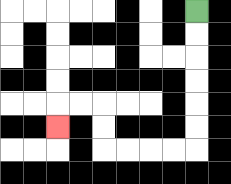{'start': '[8, 0]', 'end': '[2, 5]', 'path_directions': 'D,D,D,D,D,D,L,L,L,L,U,U,L,L,D', 'path_coordinates': '[[8, 0], [8, 1], [8, 2], [8, 3], [8, 4], [8, 5], [8, 6], [7, 6], [6, 6], [5, 6], [4, 6], [4, 5], [4, 4], [3, 4], [2, 4], [2, 5]]'}